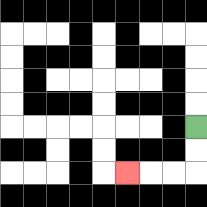{'start': '[8, 5]', 'end': '[5, 7]', 'path_directions': 'D,D,L,L,L', 'path_coordinates': '[[8, 5], [8, 6], [8, 7], [7, 7], [6, 7], [5, 7]]'}